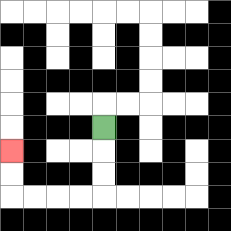{'start': '[4, 5]', 'end': '[0, 6]', 'path_directions': 'D,D,D,L,L,L,L,U,U', 'path_coordinates': '[[4, 5], [4, 6], [4, 7], [4, 8], [3, 8], [2, 8], [1, 8], [0, 8], [0, 7], [0, 6]]'}